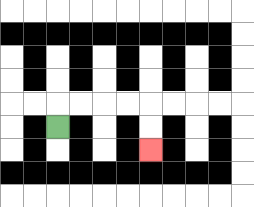{'start': '[2, 5]', 'end': '[6, 6]', 'path_directions': 'U,R,R,R,R,D,D', 'path_coordinates': '[[2, 5], [2, 4], [3, 4], [4, 4], [5, 4], [6, 4], [6, 5], [6, 6]]'}